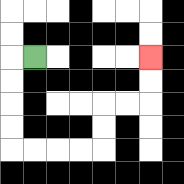{'start': '[1, 2]', 'end': '[6, 2]', 'path_directions': 'L,D,D,D,D,R,R,R,R,U,U,R,R,U,U', 'path_coordinates': '[[1, 2], [0, 2], [0, 3], [0, 4], [0, 5], [0, 6], [1, 6], [2, 6], [3, 6], [4, 6], [4, 5], [4, 4], [5, 4], [6, 4], [6, 3], [6, 2]]'}